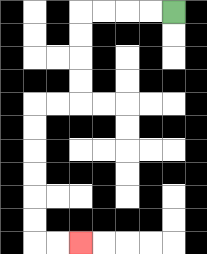{'start': '[7, 0]', 'end': '[3, 10]', 'path_directions': 'L,L,L,L,D,D,D,D,L,L,D,D,D,D,D,D,R,R', 'path_coordinates': '[[7, 0], [6, 0], [5, 0], [4, 0], [3, 0], [3, 1], [3, 2], [3, 3], [3, 4], [2, 4], [1, 4], [1, 5], [1, 6], [1, 7], [1, 8], [1, 9], [1, 10], [2, 10], [3, 10]]'}